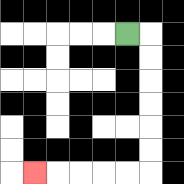{'start': '[5, 1]', 'end': '[1, 7]', 'path_directions': 'R,D,D,D,D,D,D,L,L,L,L,L', 'path_coordinates': '[[5, 1], [6, 1], [6, 2], [6, 3], [6, 4], [6, 5], [6, 6], [6, 7], [5, 7], [4, 7], [3, 7], [2, 7], [1, 7]]'}